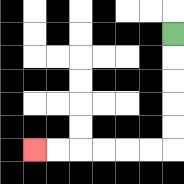{'start': '[7, 1]', 'end': '[1, 6]', 'path_directions': 'D,D,D,D,D,L,L,L,L,L,L', 'path_coordinates': '[[7, 1], [7, 2], [7, 3], [7, 4], [7, 5], [7, 6], [6, 6], [5, 6], [4, 6], [3, 6], [2, 6], [1, 6]]'}